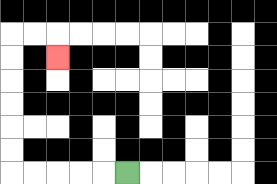{'start': '[5, 7]', 'end': '[2, 2]', 'path_directions': 'L,L,L,L,L,U,U,U,U,U,U,R,R,D', 'path_coordinates': '[[5, 7], [4, 7], [3, 7], [2, 7], [1, 7], [0, 7], [0, 6], [0, 5], [0, 4], [0, 3], [0, 2], [0, 1], [1, 1], [2, 1], [2, 2]]'}